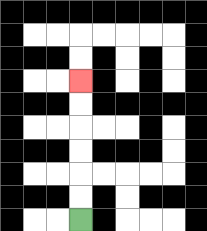{'start': '[3, 9]', 'end': '[3, 3]', 'path_directions': 'U,U,U,U,U,U', 'path_coordinates': '[[3, 9], [3, 8], [3, 7], [3, 6], [3, 5], [3, 4], [3, 3]]'}